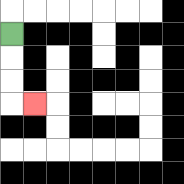{'start': '[0, 1]', 'end': '[1, 4]', 'path_directions': 'D,D,D,R', 'path_coordinates': '[[0, 1], [0, 2], [0, 3], [0, 4], [1, 4]]'}